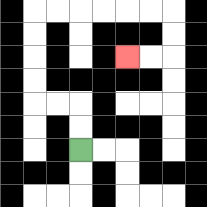{'start': '[3, 6]', 'end': '[5, 2]', 'path_directions': 'U,U,L,L,U,U,U,U,R,R,R,R,R,R,D,D,L,L', 'path_coordinates': '[[3, 6], [3, 5], [3, 4], [2, 4], [1, 4], [1, 3], [1, 2], [1, 1], [1, 0], [2, 0], [3, 0], [4, 0], [5, 0], [6, 0], [7, 0], [7, 1], [7, 2], [6, 2], [5, 2]]'}